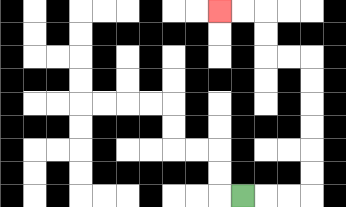{'start': '[10, 8]', 'end': '[9, 0]', 'path_directions': 'R,R,R,U,U,U,U,U,U,L,L,U,U,L,L', 'path_coordinates': '[[10, 8], [11, 8], [12, 8], [13, 8], [13, 7], [13, 6], [13, 5], [13, 4], [13, 3], [13, 2], [12, 2], [11, 2], [11, 1], [11, 0], [10, 0], [9, 0]]'}